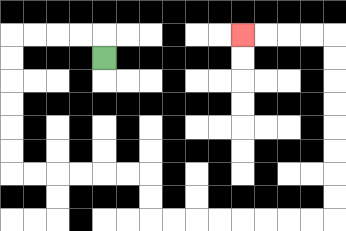{'start': '[4, 2]', 'end': '[10, 1]', 'path_directions': 'U,L,L,L,L,D,D,D,D,D,D,R,R,R,R,R,R,D,D,R,R,R,R,R,R,R,R,U,U,U,U,U,U,U,U,L,L,L,L', 'path_coordinates': '[[4, 2], [4, 1], [3, 1], [2, 1], [1, 1], [0, 1], [0, 2], [0, 3], [0, 4], [0, 5], [0, 6], [0, 7], [1, 7], [2, 7], [3, 7], [4, 7], [5, 7], [6, 7], [6, 8], [6, 9], [7, 9], [8, 9], [9, 9], [10, 9], [11, 9], [12, 9], [13, 9], [14, 9], [14, 8], [14, 7], [14, 6], [14, 5], [14, 4], [14, 3], [14, 2], [14, 1], [13, 1], [12, 1], [11, 1], [10, 1]]'}